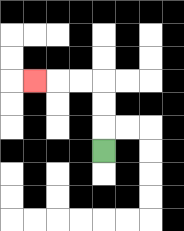{'start': '[4, 6]', 'end': '[1, 3]', 'path_directions': 'U,U,U,L,L,L', 'path_coordinates': '[[4, 6], [4, 5], [4, 4], [4, 3], [3, 3], [2, 3], [1, 3]]'}